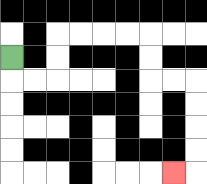{'start': '[0, 2]', 'end': '[7, 7]', 'path_directions': 'D,R,R,U,U,R,R,R,R,D,D,R,R,D,D,D,D,L', 'path_coordinates': '[[0, 2], [0, 3], [1, 3], [2, 3], [2, 2], [2, 1], [3, 1], [4, 1], [5, 1], [6, 1], [6, 2], [6, 3], [7, 3], [8, 3], [8, 4], [8, 5], [8, 6], [8, 7], [7, 7]]'}